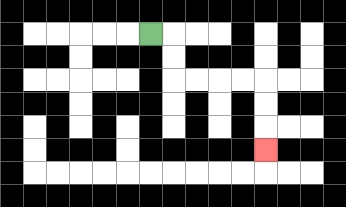{'start': '[6, 1]', 'end': '[11, 6]', 'path_directions': 'R,D,D,R,R,R,R,D,D,D', 'path_coordinates': '[[6, 1], [7, 1], [7, 2], [7, 3], [8, 3], [9, 3], [10, 3], [11, 3], [11, 4], [11, 5], [11, 6]]'}